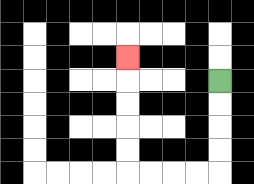{'start': '[9, 3]', 'end': '[5, 2]', 'path_directions': 'D,D,D,D,L,L,L,L,U,U,U,U,U', 'path_coordinates': '[[9, 3], [9, 4], [9, 5], [9, 6], [9, 7], [8, 7], [7, 7], [6, 7], [5, 7], [5, 6], [5, 5], [5, 4], [5, 3], [5, 2]]'}